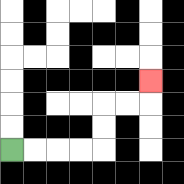{'start': '[0, 6]', 'end': '[6, 3]', 'path_directions': 'R,R,R,R,U,U,R,R,U', 'path_coordinates': '[[0, 6], [1, 6], [2, 6], [3, 6], [4, 6], [4, 5], [4, 4], [5, 4], [6, 4], [6, 3]]'}